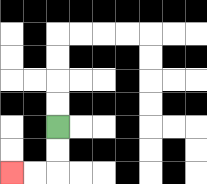{'start': '[2, 5]', 'end': '[0, 7]', 'path_directions': 'D,D,L,L', 'path_coordinates': '[[2, 5], [2, 6], [2, 7], [1, 7], [0, 7]]'}